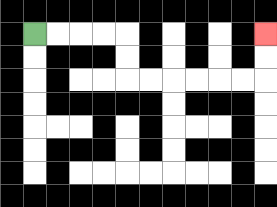{'start': '[1, 1]', 'end': '[11, 1]', 'path_directions': 'R,R,R,R,D,D,R,R,R,R,R,R,U,U', 'path_coordinates': '[[1, 1], [2, 1], [3, 1], [4, 1], [5, 1], [5, 2], [5, 3], [6, 3], [7, 3], [8, 3], [9, 3], [10, 3], [11, 3], [11, 2], [11, 1]]'}